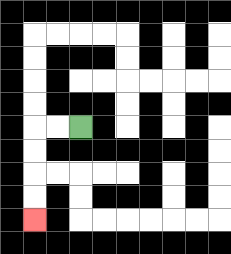{'start': '[3, 5]', 'end': '[1, 9]', 'path_directions': 'L,L,D,D,D,D', 'path_coordinates': '[[3, 5], [2, 5], [1, 5], [1, 6], [1, 7], [1, 8], [1, 9]]'}